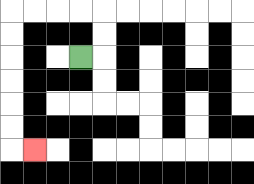{'start': '[3, 2]', 'end': '[1, 6]', 'path_directions': 'R,U,U,L,L,L,L,D,D,D,D,D,D,R', 'path_coordinates': '[[3, 2], [4, 2], [4, 1], [4, 0], [3, 0], [2, 0], [1, 0], [0, 0], [0, 1], [0, 2], [0, 3], [0, 4], [0, 5], [0, 6], [1, 6]]'}